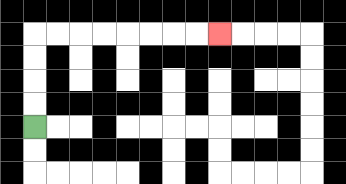{'start': '[1, 5]', 'end': '[9, 1]', 'path_directions': 'U,U,U,U,R,R,R,R,R,R,R,R', 'path_coordinates': '[[1, 5], [1, 4], [1, 3], [1, 2], [1, 1], [2, 1], [3, 1], [4, 1], [5, 1], [6, 1], [7, 1], [8, 1], [9, 1]]'}